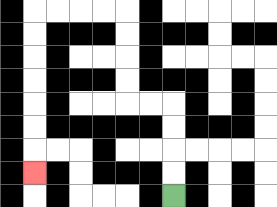{'start': '[7, 8]', 'end': '[1, 7]', 'path_directions': 'U,U,U,U,L,L,U,U,U,U,L,L,L,L,D,D,D,D,D,D,D', 'path_coordinates': '[[7, 8], [7, 7], [7, 6], [7, 5], [7, 4], [6, 4], [5, 4], [5, 3], [5, 2], [5, 1], [5, 0], [4, 0], [3, 0], [2, 0], [1, 0], [1, 1], [1, 2], [1, 3], [1, 4], [1, 5], [1, 6], [1, 7]]'}